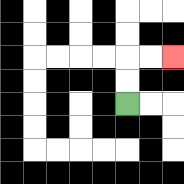{'start': '[5, 4]', 'end': '[7, 2]', 'path_directions': 'U,U,R,R', 'path_coordinates': '[[5, 4], [5, 3], [5, 2], [6, 2], [7, 2]]'}